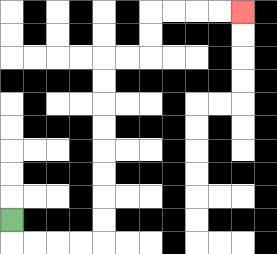{'start': '[0, 9]', 'end': '[10, 0]', 'path_directions': 'D,R,R,R,R,U,U,U,U,U,U,U,U,R,R,U,U,R,R,R,R', 'path_coordinates': '[[0, 9], [0, 10], [1, 10], [2, 10], [3, 10], [4, 10], [4, 9], [4, 8], [4, 7], [4, 6], [4, 5], [4, 4], [4, 3], [4, 2], [5, 2], [6, 2], [6, 1], [6, 0], [7, 0], [8, 0], [9, 0], [10, 0]]'}